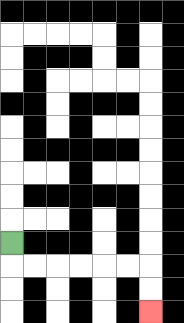{'start': '[0, 10]', 'end': '[6, 13]', 'path_directions': 'D,R,R,R,R,R,R,D,D', 'path_coordinates': '[[0, 10], [0, 11], [1, 11], [2, 11], [3, 11], [4, 11], [5, 11], [6, 11], [6, 12], [6, 13]]'}